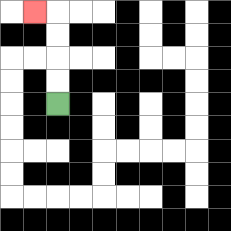{'start': '[2, 4]', 'end': '[1, 0]', 'path_directions': 'U,U,U,U,L', 'path_coordinates': '[[2, 4], [2, 3], [2, 2], [2, 1], [2, 0], [1, 0]]'}